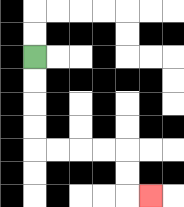{'start': '[1, 2]', 'end': '[6, 8]', 'path_directions': 'D,D,D,D,R,R,R,R,D,D,R', 'path_coordinates': '[[1, 2], [1, 3], [1, 4], [1, 5], [1, 6], [2, 6], [3, 6], [4, 6], [5, 6], [5, 7], [5, 8], [6, 8]]'}